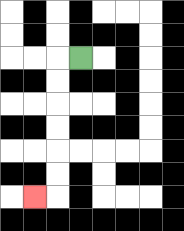{'start': '[3, 2]', 'end': '[1, 8]', 'path_directions': 'L,D,D,D,D,D,D,L', 'path_coordinates': '[[3, 2], [2, 2], [2, 3], [2, 4], [2, 5], [2, 6], [2, 7], [2, 8], [1, 8]]'}